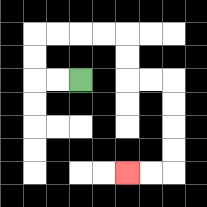{'start': '[3, 3]', 'end': '[5, 7]', 'path_directions': 'L,L,U,U,R,R,R,R,D,D,R,R,D,D,D,D,L,L', 'path_coordinates': '[[3, 3], [2, 3], [1, 3], [1, 2], [1, 1], [2, 1], [3, 1], [4, 1], [5, 1], [5, 2], [5, 3], [6, 3], [7, 3], [7, 4], [7, 5], [7, 6], [7, 7], [6, 7], [5, 7]]'}